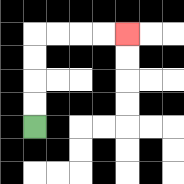{'start': '[1, 5]', 'end': '[5, 1]', 'path_directions': 'U,U,U,U,R,R,R,R', 'path_coordinates': '[[1, 5], [1, 4], [1, 3], [1, 2], [1, 1], [2, 1], [3, 1], [4, 1], [5, 1]]'}